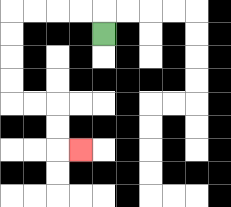{'start': '[4, 1]', 'end': '[3, 6]', 'path_directions': 'U,L,L,L,L,D,D,D,D,R,R,D,D,R', 'path_coordinates': '[[4, 1], [4, 0], [3, 0], [2, 0], [1, 0], [0, 0], [0, 1], [0, 2], [0, 3], [0, 4], [1, 4], [2, 4], [2, 5], [2, 6], [3, 6]]'}